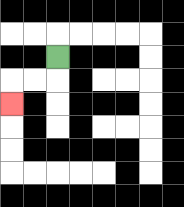{'start': '[2, 2]', 'end': '[0, 4]', 'path_directions': 'D,L,L,D', 'path_coordinates': '[[2, 2], [2, 3], [1, 3], [0, 3], [0, 4]]'}